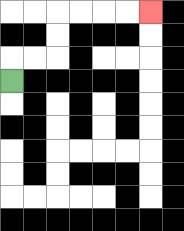{'start': '[0, 3]', 'end': '[6, 0]', 'path_directions': 'U,R,R,U,U,R,R,R,R', 'path_coordinates': '[[0, 3], [0, 2], [1, 2], [2, 2], [2, 1], [2, 0], [3, 0], [4, 0], [5, 0], [6, 0]]'}